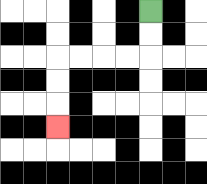{'start': '[6, 0]', 'end': '[2, 5]', 'path_directions': 'D,D,L,L,L,L,D,D,D', 'path_coordinates': '[[6, 0], [6, 1], [6, 2], [5, 2], [4, 2], [3, 2], [2, 2], [2, 3], [2, 4], [2, 5]]'}